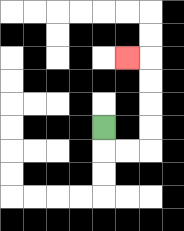{'start': '[4, 5]', 'end': '[5, 2]', 'path_directions': 'D,R,R,U,U,U,U,L', 'path_coordinates': '[[4, 5], [4, 6], [5, 6], [6, 6], [6, 5], [6, 4], [6, 3], [6, 2], [5, 2]]'}